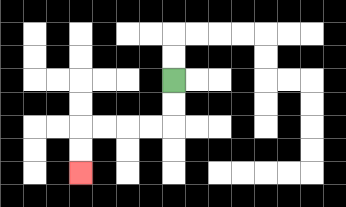{'start': '[7, 3]', 'end': '[3, 7]', 'path_directions': 'D,D,L,L,L,L,D,D', 'path_coordinates': '[[7, 3], [7, 4], [7, 5], [6, 5], [5, 5], [4, 5], [3, 5], [3, 6], [3, 7]]'}